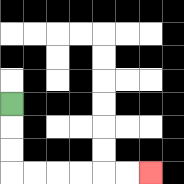{'start': '[0, 4]', 'end': '[6, 7]', 'path_directions': 'D,D,D,R,R,R,R,R,R', 'path_coordinates': '[[0, 4], [0, 5], [0, 6], [0, 7], [1, 7], [2, 7], [3, 7], [4, 7], [5, 7], [6, 7]]'}